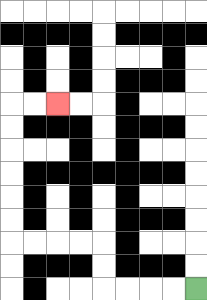{'start': '[8, 12]', 'end': '[2, 4]', 'path_directions': 'L,L,L,L,U,U,L,L,L,L,U,U,U,U,U,U,R,R', 'path_coordinates': '[[8, 12], [7, 12], [6, 12], [5, 12], [4, 12], [4, 11], [4, 10], [3, 10], [2, 10], [1, 10], [0, 10], [0, 9], [0, 8], [0, 7], [0, 6], [0, 5], [0, 4], [1, 4], [2, 4]]'}